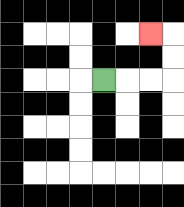{'start': '[4, 3]', 'end': '[6, 1]', 'path_directions': 'R,R,R,U,U,L', 'path_coordinates': '[[4, 3], [5, 3], [6, 3], [7, 3], [7, 2], [7, 1], [6, 1]]'}